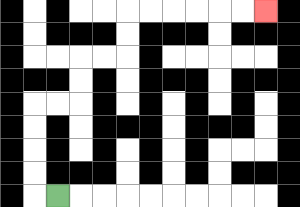{'start': '[2, 8]', 'end': '[11, 0]', 'path_directions': 'L,U,U,U,U,R,R,U,U,R,R,U,U,R,R,R,R,R,R', 'path_coordinates': '[[2, 8], [1, 8], [1, 7], [1, 6], [1, 5], [1, 4], [2, 4], [3, 4], [3, 3], [3, 2], [4, 2], [5, 2], [5, 1], [5, 0], [6, 0], [7, 0], [8, 0], [9, 0], [10, 0], [11, 0]]'}